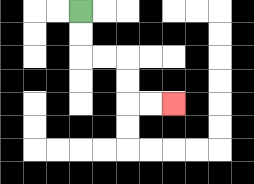{'start': '[3, 0]', 'end': '[7, 4]', 'path_directions': 'D,D,R,R,D,D,R,R', 'path_coordinates': '[[3, 0], [3, 1], [3, 2], [4, 2], [5, 2], [5, 3], [5, 4], [6, 4], [7, 4]]'}